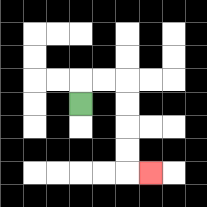{'start': '[3, 4]', 'end': '[6, 7]', 'path_directions': 'U,R,R,D,D,D,D,R', 'path_coordinates': '[[3, 4], [3, 3], [4, 3], [5, 3], [5, 4], [5, 5], [5, 6], [5, 7], [6, 7]]'}